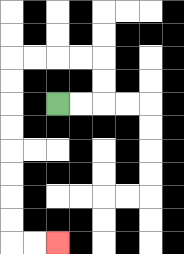{'start': '[2, 4]', 'end': '[2, 10]', 'path_directions': 'R,R,U,U,L,L,L,L,D,D,D,D,D,D,D,D,R,R', 'path_coordinates': '[[2, 4], [3, 4], [4, 4], [4, 3], [4, 2], [3, 2], [2, 2], [1, 2], [0, 2], [0, 3], [0, 4], [0, 5], [0, 6], [0, 7], [0, 8], [0, 9], [0, 10], [1, 10], [2, 10]]'}